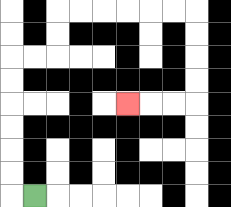{'start': '[1, 8]', 'end': '[5, 4]', 'path_directions': 'L,U,U,U,U,U,U,R,R,U,U,R,R,R,R,R,R,D,D,D,D,L,L,L', 'path_coordinates': '[[1, 8], [0, 8], [0, 7], [0, 6], [0, 5], [0, 4], [0, 3], [0, 2], [1, 2], [2, 2], [2, 1], [2, 0], [3, 0], [4, 0], [5, 0], [6, 0], [7, 0], [8, 0], [8, 1], [8, 2], [8, 3], [8, 4], [7, 4], [6, 4], [5, 4]]'}